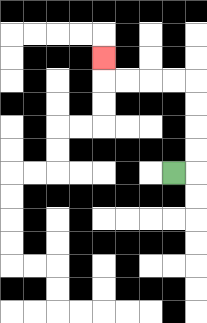{'start': '[7, 7]', 'end': '[4, 2]', 'path_directions': 'R,U,U,U,U,L,L,L,L,U', 'path_coordinates': '[[7, 7], [8, 7], [8, 6], [8, 5], [8, 4], [8, 3], [7, 3], [6, 3], [5, 3], [4, 3], [4, 2]]'}